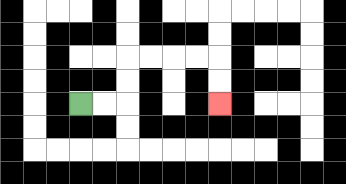{'start': '[3, 4]', 'end': '[9, 4]', 'path_directions': 'R,R,U,U,R,R,R,R,D,D', 'path_coordinates': '[[3, 4], [4, 4], [5, 4], [5, 3], [5, 2], [6, 2], [7, 2], [8, 2], [9, 2], [9, 3], [9, 4]]'}